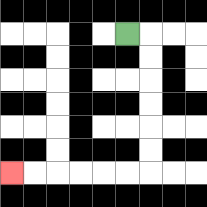{'start': '[5, 1]', 'end': '[0, 7]', 'path_directions': 'R,D,D,D,D,D,D,L,L,L,L,L,L', 'path_coordinates': '[[5, 1], [6, 1], [6, 2], [6, 3], [6, 4], [6, 5], [6, 6], [6, 7], [5, 7], [4, 7], [3, 7], [2, 7], [1, 7], [0, 7]]'}